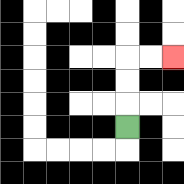{'start': '[5, 5]', 'end': '[7, 2]', 'path_directions': 'U,U,U,R,R', 'path_coordinates': '[[5, 5], [5, 4], [5, 3], [5, 2], [6, 2], [7, 2]]'}